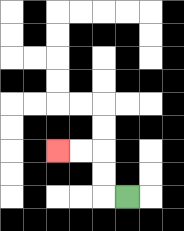{'start': '[5, 8]', 'end': '[2, 6]', 'path_directions': 'L,U,U,L,L', 'path_coordinates': '[[5, 8], [4, 8], [4, 7], [4, 6], [3, 6], [2, 6]]'}